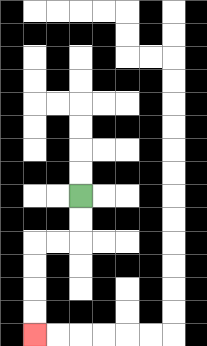{'start': '[3, 8]', 'end': '[1, 14]', 'path_directions': 'D,D,L,L,D,D,D,D', 'path_coordinates': '[[3, 8], [3, 9], [3, 10], [2, 10], [1, 10], [1, 11], [1, 12], [1, 13], [1, 14]]'}